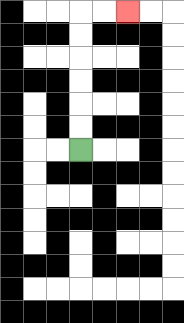{'start': '[3, 6]', 'end': '[5, 0]', 'path_directions': 'U,U,U,U,U,U,R,R', 'path_coordinates': '[[3, 6], [3, 5], [3, 4], [3, 3], [3, 2], [3, 1], [3, 0], [4, 0], [5, 0]]'}